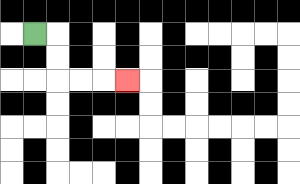{'start': '[1, 1]', 'end': '[5, 3]', 'path_directions': 'R,D,D,R,R,R', 'path_coordinates': '[[1, 1], [2, 1], [2, 2], [2, 3], [3, 3], [4, 3], [5, 3]]'}